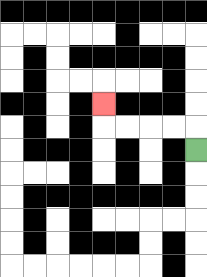{'start': '[8, 6]', 'end': '[4, 4]', 'path_directions': 'U,L,L,L,L,U', 'path_coordinates': '[[8, 6], [8, 5], [7, 5], [6, 5], [5, 5], [4, 5], [4, 4]]'}